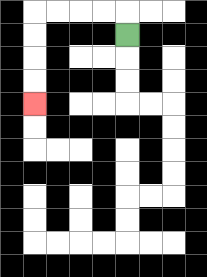{'start': '[5, 1]', 'end': '[1, 4]', 'path_directions': 'U,L,L,L,L,D,D,D,D', 'path_coordinates': '[[5, 1], [5, 0], [4, 0], [3, 0], [2, 0], [1, 0], [1, 1], [1, 2], [1, 3], [1, 4]]'}